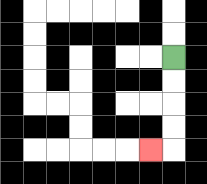{'start': '[7, 2]', 'end': '[6, 6]', 'path_directions': 'D,D,D,D,L', 'path_coordinates': '[[7, 2], [7, 3], [7, 4], [7, 5], [7, 6], [6, 6]]'}